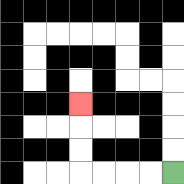{'start': '[7, 7]', 'end': '[3, 4]', 'path_directions': 'L,L,L,L,U,U,U', 'path_coordinates': '[[7, 7], [6, 7], [5, 7], [4, 7], [3, 7], [3, 6], [3, 5], [3, 4]]'}